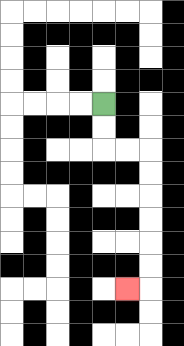{'start': '[4, 4]', 'end': '[5, 12]', 'path_directions': 'D,D,R,R,D,D,D,D,D,D,L', 'path_coordinates': '[[4, 4], [4, 5], [4, 6], [5, 6], [6, 6], [6, 7], [6, 8], [6, 9], [6, 10], [6, 11], [6, 12], [5, 12]]'}